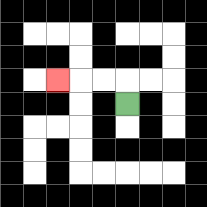{'start': '[5, 4]', 'end': '[2, 3]', 'path_directions': 'U,L,L,L', 'path_coordinates': '[[5, 4], [5, 3], [4, 3], [3, 3], [2, 3]]'}